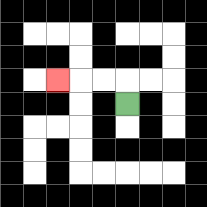{'start': '[5, 4]', 'end': '[2, 3]', 'path_directions': 'U,L,L,L', 'path_coordinates': '[[5, 4], [5, 3], [4, 3], [3, 3], [2, 3]]'}